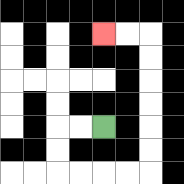{'start': '[4, 5]', 'end': '[4, 1]', 'path_directions': 'L,L,D,D,R,R,R,R,U,U,U,U,U,U,L,L', 'path_coordinates': '[[4, 5], [3, 5], [2, 5], [2, 6], [2, 7], [3, 7], [4, 7], [5, 7], [6, 7], [6, 6], [6, 5], [6, 4], [6, 3], [6, 2], [6, 1], [5, 1], [4, 1]]'}